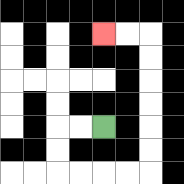{'start': '[4, 5]', 'end': '[4, 1]', 'path_directions': 'L,L,D,D,R,R,R,R,U,U,U,U,U,U,L,L', 'path_coordinates': '[[4, 5], [3, 5], [2, 5], [2, 6], [2, 7], [3, 7], [4, 7], [5, 7], [6, 7], [6, 6], [6, 5], [6, 4], [6, 3], [6, 2], [6, 1], [5, 1], [4, 1]]'}